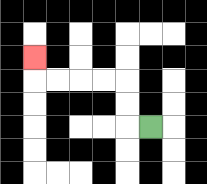{'start': '[6, 5]', 'end': '[1, 2]', 'path_directions': 'L,U,U,L,L,L,L,U', 'path_coordinates': '[[6, 5], [5, 5], [5, 4], [5, 3], [4, 3], [3, 3], [2, 3], [1, 3], [1, 2]]'}